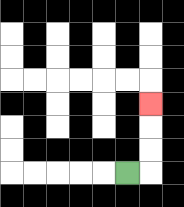{'start': '[5, 7]', 'end': '[6, 4]', 'path_directions': 'R,U,U,U', 'path_coordinates': '[[5, 7], [6, 7], [6, 6], [6, 5], [6, 4]]'}